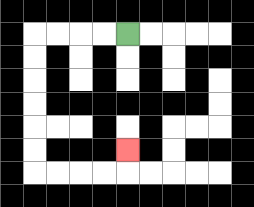{'start': '[5, 1]', 'end': '[5, 6]', 'path_directions': 'L,L,L,L,D,D,D,D,D,D,R,R,R,R,U', 'path_coordinates': '[[5, 1], [4, 1], [3, 1], [2, 1], [1, 1], [1, 2], [1, 3], [1, 4], [1, 5], [1, 6], [1, 7], [2, 7], [3, 7], [4, 7], [5, 7], [5, 6]]'}